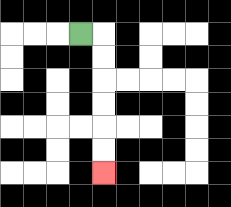{'start': '[3, 1]', 'end': '[4, 7]', 'path_directions': 'R,D,D,D,D,D,D', 'path_coordinates': '[[3, 1], [4, 1], [4, 2], [4, 3], [4, 4], [4, 5], [4, 6], [4, 7]]'}